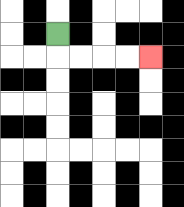{'start': '[2, 1]', 'end': '[6, 2]', 'path_directions': 'D,R,R,R,R', 'path_coordinates': '[[2, 1], [2, 2], [3, 2], [4, 2], [5, 2], [6, 2]]'}